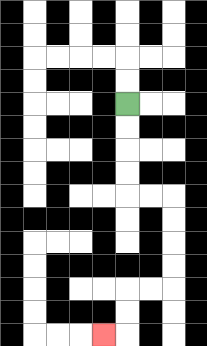{'start': '[5, 4]', 'end': '[4, 14]', 'path_directions': 'D,D,D,D,R,R,D,D,D,D,L,L,D,D,L', 'path_coordinates': '[[5, 4], [5, 5], [5, 6], [5, 7], [5, 8], [6, 8], [7, 8], [7, 9], [7, 10], [7, 11], [7, 12], [6, 12], [5, 12], [5, 13], [5, 14], [4, 14]]'}